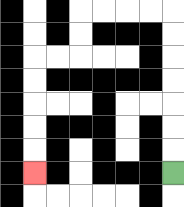{'start': '[7, 7]', 'end': '[1, 7]', 'path_directions': 'U,U,U,U,U,U,U,L,L,L,L,D,D,L,L,D,D,D,D,D', 'path_coordinates': '[[7, 7], [7, 6], [7, 5], [7, 4], [7, 3], [7, 2], [7, 1], [7, 0], [6, 0], [5, 0], [4, 0], [3, 0], [3, 1], [3, 2], [2, 2], [1, 2], [1, 3], [1, 4], [1, 5], [1, 6], [1, 7]]'}